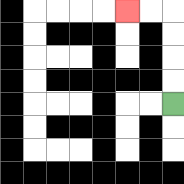{'start': '[7, 4]', 'end': '[5, 0]', 'path_directions': 'U,U,U,U,L,L', 'path_coordinates': '[[7, 4], [7, 3], [7, 2], [7, 1], [7, 0], [6, 0], [5, 0]]'}